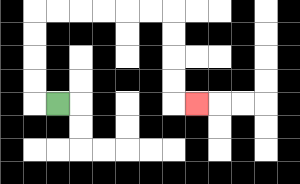{'start': '[2, 4]', 'end': '[8, 4]', 'path_directions': 'L,U,U,U,U,R,R,R,R,R,R,D,D,D,D,R', 'path_coordinates': '[[2, 4], [1, 4], [1, 3], [1, 2], [1, 1], [1, 0], [2, 0], [3, 0], [4, 0], [5, 0], [6, 0], [7, 0], [7, 1], [7, 2], [7, 3], [7, 4], [8, 4]]'}